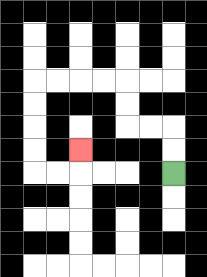{'start': '[7, 7]', 'end': '[3, 6]', 'path_directions': 'U,U,L,L,U,U,L,L,L,L,D,D,D,D,R,R,U', 'path_coordinates': '[[7, 7], [7, 6], [7, 5], [6, 5], [5, 5], [5, 4], [5, 3], [4, 3], [3, 3], [2, 3], [1, 3], [1, 4], [1, 5], [1, 6], [1, 7], [2, 7], [3, 7], [3, 6]]'}